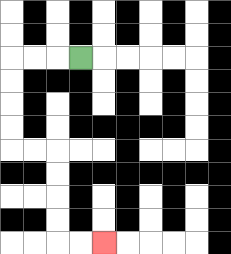{'start': '[3, 2]', 'end': '[4, 10]', 'path_directions': 'L,L,L,D,D,D,D,R,R,D,D,D,D,R,R', 'path_coordinates': '[[3, 2], [2, 2], [1, 2], [0, 2], [0, 3], [0, 4], [0, 5], [0, 6], [1, 6], [2, 6], [2, 7], [2, 8], [2, 9], [2, 10], [3, 10], [4, 10]]'}